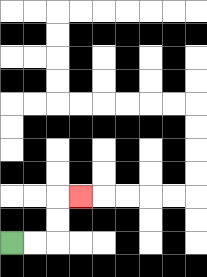{'start': '[0, 10]', 'end': '[3, 8]', 'path_directions': 'R,R,U,U,R', 'path_coordinates': '[[0, 10], [1, 10], [2, 10], [2, 9], [2, 8], [3, 8]]'}